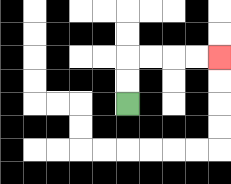{'start': '[5, 4]', 'end': '[9, 2]', 'path_directions': 'U,U,R,R,R,R', 'path_coordinates': '[[5, 4], [5, 3], [5, 2], [6, 2], [7, 2], [8, 2], [9, 2]]'}